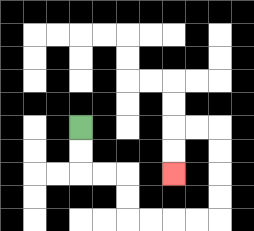{'start': '[3, 5]', 'end': '[7, 7]', 'path_directions': 'D,D,R,R,D,D,R,R,R,R,U,U,U,U,L,L,D,D', 'path_coordinates': '[[3, 5], [3, 6], [3, 7], [4, 7], [5, 7], [5, 8], [5, 9], [6, 9], [7, 9], [8, 9], [9, 9], [9, 8], [9, 7], [9, 6], [9, 5], [8, 5], [7, 5], [7, 6], [7, 7]]'}